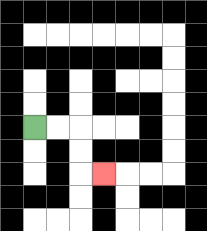{'start': '[1, 5]', 'end': '[4, 7]', 'path_directions': 'R,R,D,D,R', 'path_coordinates': '[[1, 5], [2, 5], [3, 5], [3, 6], [3, 7], [4, 7]]'}